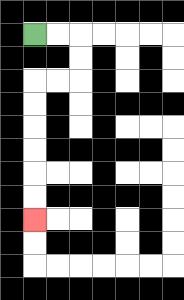{'start': '[1, 1]', 'end': '[1, 9]', 'path_directions': 'R,R,D,D,L,L,D,D,D,D,D,D', 'path_coordinates': '[[1, 1], [2, 1], [3, 1], [3, 2], [3, 3], [2, 3], [1, 3], [1, 4], [1, 5], [1, 6], [1, 7], [1, 8], [1, 9]]'}